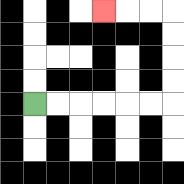{'start': '[1, 4]', 'end': '[4, 0]', 'path_directions': 'R,R,R,R,R,R,U,U,U,U,L,L,L', 'path_coordinates': '[[1, 4], [2, 4], [3, 4], [4, 4], [5, 4], [6, 4], [7, 4], [7, 3], [7, 2], [7, 1], [7, 0], [6, 0], [5, 0], [4, 0]]'}